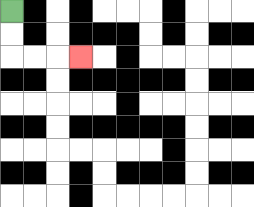{'start': '[0, 0]', 'end': '[3, 2]', 'path_directions': 'D,D,R,R,R', 'path_coordinates': '[[0, 0], [0, 1], [0, 2], [1, 2], [2, 2], [3, 2]]'}